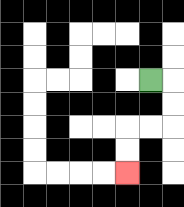{'start': '[6, 3]', 'end': '[5, 7]', 'path_directions': 'R,D,D,L,L,D,D', 'path_coordinates': '[[6, 3], [7, 3], [7, 4], [7, 5], [6, 5], [5, 5], [5, 6], [5, 7]]'}